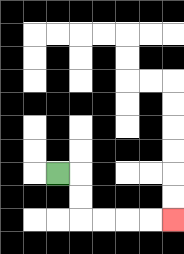{'start': '[2, 7]', 'end': '[7, 9]', 'path_directions': 'R,D,D,R,R,R,R', 'path_coordinates': '[[2, 7], [3, 7], [3, 8], [3, 9], [4, 9], [5, 9], [6, 9], [7, 9]]'}